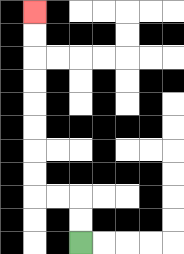{'start': '[3, 10]', 'end': '[1, 0]', 'path_directions': 'U,U,L,L,U,U,U,U,U,U,U,U', 'path_coordinates': '[[3, 10], [3, 9], [3, 8], [2, 8], [1, 8], [1, 7], [1, 6], [1, 5], [1, 4], [1, 3], [1, 2], [1, 1], [1, 0]]'}